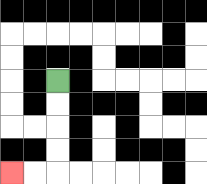{'start': '[2, 3]', 'end': '[0, 7]', 'path_directions': 'D,D,D,D,L,L', 'path_coordinates': '[[2, 3], [2, 4], [2, 5], [2, 6], [2, 7], [1, 7], [0, 7]]'}